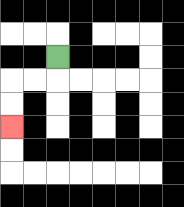{'start': '[2, 2]', 'end': '[0, 5]', 'path_directions': 'D,L,L,D,D', 'path_coordinates': '[[2, 2], [2, 3], [1, 3], [0, 3], [0, 4], [0, 5]]'}